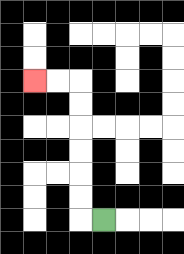{'start': '[4, 9]', 'end': '[1, 3]', 'path_directions': 'L,U,U,U,U,U,U,L,L', 'path_coordinates': '[[4, 9], [3, 9], [3, 8], [3, 7], [3, 6], [3, 5], [3, 4], [3, 3], [2, 3], [1, 3]]'}